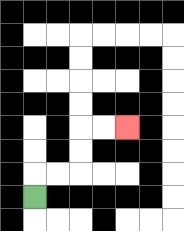{'start': '[1, 8]', 'end': '[5, 5]', 'path_directions': 'U,R,R,U,U,R,R', 'path_coordinates': '[[1, 8], [1, 7], [2, 7], [3, 7], [3, 6], [3, 5], [4, 5], [5, 5]]'}